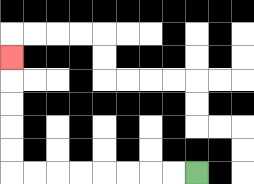{'start': '[8, 7]', 'end': '[0, 2]', 'path_directions': 'L,L,L,L,L,L,L,L,U,U,U,U,U', 'path_coordinates': '[[8, 7], [7, 7], [6, 7], [5, 7], [4, 7], [3, 7], [2, 7], [1, 7], [0, 7], [0, 6], [0, 5], [0, 4], [0, 3], [0, 2]]'}